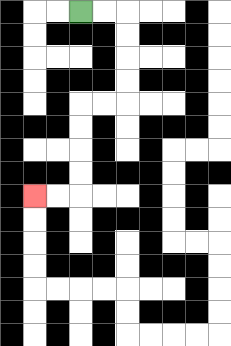{'start': '[3, 0]', 'end': '[1, 8]', 'path_directions': 'R,R,D,D,D,D,L,L,D,D,D,D,L,L', 'path_coordinates': '[[3, 0], [4, 0], [5, 0], [5, 1], [5, 2], [5, 3], [5, 4], [4, 4], [3, 4], [3, 5], [3, 6], [3, 7], [3, 8], [2, 8], [1, 8]]'}